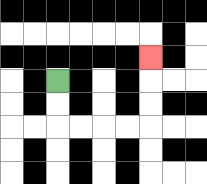{'start': '[2, 3]', 'end': '[6, 2]', 'path_directions': 'D,D,R,R,R,R,U,U,U', 'path_coordinates': '[[2, 3], [2, 4], [2, 5], [3, 5], [4, 5], [5, 5], [6, 5], [6, 4], [6, 3], [6, 2]]'}